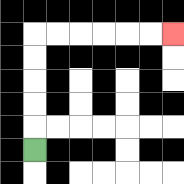{'start': '[1, 6]', 'end': '[7, 1]', 'path_directions': 'U,U,U,U,U,R,R,R,R,R,R', 'path_coordinates': '[[1, 6], [1, 5], [1, 4], [1, 3], [1, 2], [1, 1], [2, 1], [3, 1], [4, 1], [5, 1], [6, 1], [7, 1]]'}